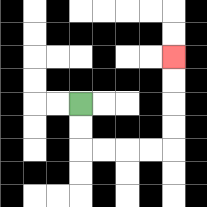{'start': '[3, 4]', 'end': '[7, 2]', 'path_directions': 'D,D,R,R,R,R,U,U,U,U', 'path_coordinates': '[[3, 4], [3, 5], [3, 6], [4, 6], [5, 6], [6, 6], [7, 6], [7, 5], [7, 4], [7, 3], [7, 2]]'}